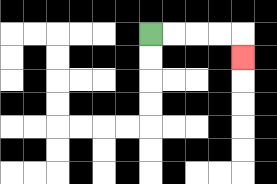{'start': '[6, 1]', 'end': '[10, 2]', 'path_directions': 'R,R,R,R,D', 'path_coordinates': '[[6, 1], [7, 1], [8, 1], [9, 1], [10, 1], [10, 2]]'}